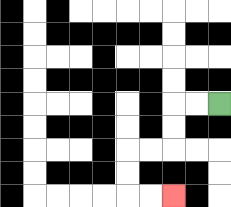{'start': '[9, 4]', 'end': '[7, 8]', 'path_directions': 'L,L,D,D,L,L,D,D,R,R', 'path_coordinates': '[[9, 4], [8, 4], [7, 4], [7, 5], [7, 6], [6, 6], [5, 6], [5, 7], [5, 8], [6, 8], [7, 8]]'}